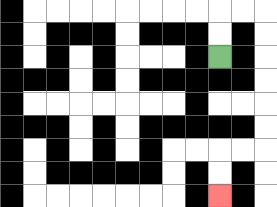{'start': '[9, 2]', 'end': '[9, 8]', 'path_directions': 'U,U,R,R,D,D,D,D,D,D,L,L,D,D', 'path_coordinates': '[[9, 2], [9, 1], [9, 0], [10, 0], [11, 0], [11, 1], [11, 2], [11, 3], [11, 4], [11, 5], [11, 6], [10, 6], [9, 6], [9, 7], [9, 8]]'}